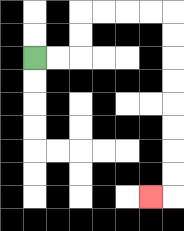{'start': '[1, 2]', 'end': '[6, 8]', 'path_directions': 'R,R,U,U,R,R,R,R,D,D,D,D,D,D,D,D,L', 'path_coordinates': '[[1, 2], [2, 2], [3, 2], [3, 1], [3, 0], [4, 0], [5, 0], [6, 0], [7, 0], [7, 1], [7, 2], [7, 3], [7, 4], [7, 5], [7, 6], [7, 7], [7, 8], [6, 8]]'}